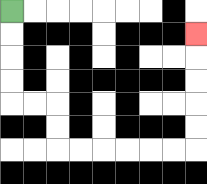{'start': '[0, 0]', 'end': '[8, 1]', 'path_directions': 'D,D,D,D,R,R,D,D,R,R,R,R,R,R,U,U,U,U,U', 'path_coordinates': '[[0, 0], [0, 1], [0, 2], [0, 3], [0, 4], [1, 4], [2, 4], [2, 5], [2, 6], [3, 6], [4, 6], [5, 6], [6, 6], [7, 6], [8, 6], [8, 5], [8, 4], [8, 3], [8, 2], [8, 1]]'}